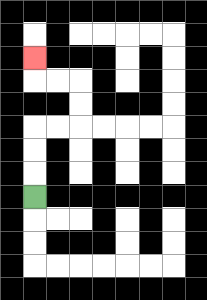{'start': '[1, 8]', 'end': '[1, 2]', 'path_directions': 'U,U,U,R,R,U,U,L,L,U', 'path_coordinates': '[[1, 8], [1, 7], [1, 6], [1, 5], [2, 5], [3, 5], [3, 4], [3, 3], [2, 3], [1, 3], [1, 2]]'}